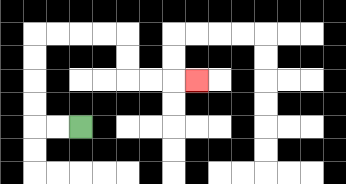{'start': '[3, 5]', 'end': '[8, 3]', 'path_directions': 'L,L,U,U,U,U,R,R,R,R,D,D,R,R,R', 'path_coordinates': '[[3, 5], [2, 5], [1, 5], [1, 4], [1, 3], [1, 2], [1, 1], [2, 1], [3, 1], [4, 1], [5, 1], [5, 2], [5, 3], [6, 3], [7, 3], [8, 3]]'}